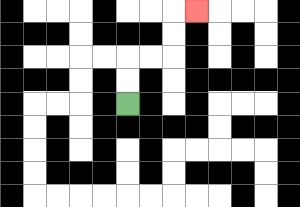{'start': '[5, 4]', 'end': '[8, 0]', 'path_directions': 'U,U,R,R,U,U,R', 'path_coordinates': '[[5, 4], [5, 3], [5, 2], [6, 2], [7, 2], [7, 1], [7, 0], [8, 0]]'}